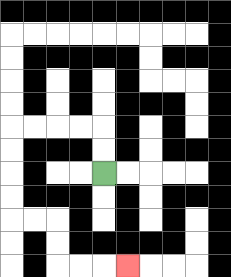{'start': '[4, 7]', 'end': '[5, 11]', 'path_directions': 'U,U,L,L,L,L,D,D,D,D,R,R,D,D,R,R,R', 'path_coordinates': '[[4, 7], [4, 6], [4, 5], [3, 5], [2, 5], [1, 5], [0, 5], [0, 6], [0, 7], [0, 8], [0, 9], [1, 9], [2, 9], [2, 10], [2, 11], [3, 11], [4, 11], [5, 11]]'}